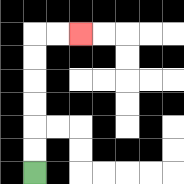{'start': '[1, 7]', 'end': '[3, 1]', 'path_directions': 'U,U,U,U,U,U,R,R', 'path_coordinates': '[[1, 7], [1, 6], [1, 5], [1, 4], [1, 3], [1, 2], [1, 1], [2, 1], [3, 1]]'}